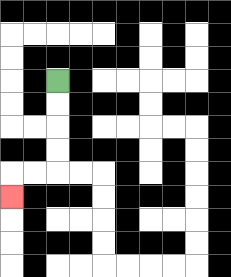{'start': '[2, 3]', 'end': '[0, 8]', 'path_directions': 'D,D,D,D,L,L,D', 'path_coordinates': '[[2, 3], [2, 4], [2, 5], [2, 6], [2, 7], [1, 7], [0, 7], [0, 8]]'}